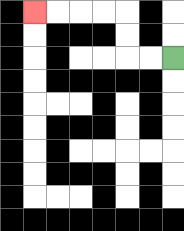{'start': '[7, 2]', 'end': '[1, 0]', 'path_directions': 'L,L,U,U,L,L,L,L', 'path_coordinates': '[[7, 2], [6, 2], [5, 2], [5, 1], [5, 0], [4, 0], [3, 0], [2, 0], [1, 0]]'}